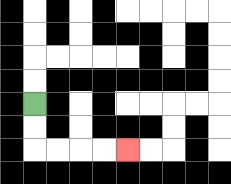{'start': '[1, 4]', 'end': '[5, 6]', 'path_directions': 'D,D,R,R,R,R', 'path_coordinates': '[[1, 4], [1, 5], [1, 6], [2, 6], [3, 6], [4, 6], [5, 6]]'}